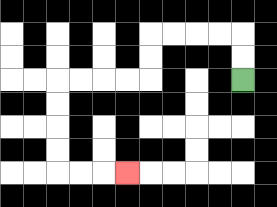{'start': '[10, 3]', 'end': '[5, 7]', 'path_directions': 'U,U,L,L,L,L,D,D,L,L,L,L,D,D,D,D,R,R,R', 'path_coordinates': '[[10, 3], [10, 2], [10, 1], [9, 1], [8, 1], [7, 1], [6, 1], [6, 2], [6, 3], [5, 3], [4, 3], [3, 3], [2, 3], [2, 4], [2, 5], [2, 6], [2, 7], [3, 7], [4, 7], [5, 7]]'}